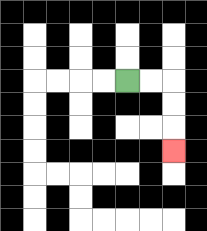{'start': '[5, 3]', 'end': '[7, 6]', 'path_directions': 'R,R,D,D,D', 'path_coordinates': '[[5, 3], [6, 3], [7, 3], [7, 4], [7, 5], [7, 6]]'}